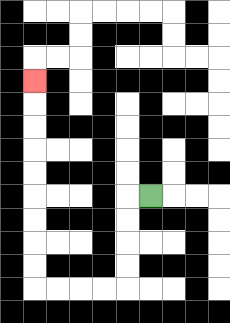{'start': '[6, 8]', 'end': '[1, 3]', 'path_directions': 'L,D,D,D,D,L,L,L,L,U,U,U,U,U,U,U,U,U', 'path_coordinates': '[[6, 8], [5, 8], [5, 9], [5, 10], [5, 11], [5, 12], [4, 12], [3, 12], [2, 12], [1, 12], [1, 11], [1, 10], [1, 9], [1, 8], [1, 7], [1, 6], [1, 5], [1, 4], [1, 3]]'}